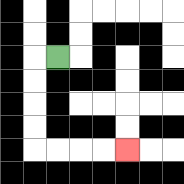{'start': '[2, 2]', 'end': '[5, 6]', 'path_directions': 'L,D,D,D,D,R,R,R,R', 'path_coordinates': '[[2, 2], [1, 2], [1, 3], [1, 4], [1, 5], [1, 6], [2, 6], [3, 6], [4, 6], [5, 6]]'}